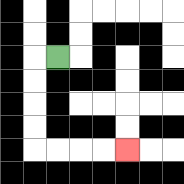{'start': '[2, 2]', 'end': '[5, 6]', 'path_directions': 'L,D,D,D,D,R,R,R,R', 'path_coordinates': '[[2, 2], [1, 2], [1, 3], [1, 4], [1, 5], [1, 6], [2, 6], [3, 6], [4, 6], [5, 6]]'}